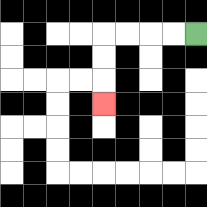{'start': '[8, 1]', 'end': '[4, 4]', 'path_directions': 'L,L,L,L,D,D,D', 'path_coordinates': '[[8, 1], [7, 1], [6, 1], [5, 1], [4, 1], [4, 2], [4, 3], [4, 4]]'}